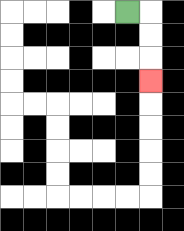{'start': '[5, 0]', 'end': '[6, 3]', 'path_directions': 'R,D,D,D', 'path_coordinates': '[[5, 0], [6, 0], [6, 1], [6, 2], [6, 3]]'}